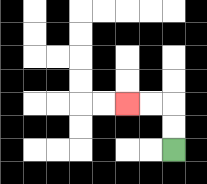{'start': '[7, 6]', 'end': '[5, 4]', 'path_directions': 'U,U,L,L', 'path_coordinates': '[[7, 6], [7, 5], [7, 4], [6, 4], [5, 4]]'}